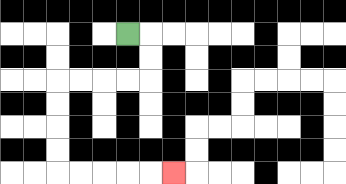{'start': '[5, 1]', 'end': '[7, 7]', 'path_directions': 'R,D,D,L,L,L,L,D,D,D,D,R,R,R,R,R', 'path_coordinates': '[[5, 1], [6, 1], [6, 2], [6, 3], [5, 3], [4, 3], [3, 3], [2, 3], [2, 4], [2, 5], [2, 6], [2, 7], [3, 7], [4, 7], [5, 7], [6, 7], [7, 7]]'}